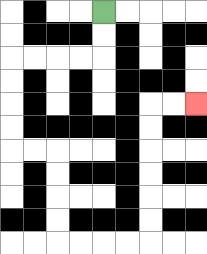{'start': '[4, 0]', 'end': '[8, 4]', 'path_directions': 'D,D,L,L,L,L,D,D,D,D,R,R,D,D,D,D,R,R,R,R,U,U,U,U,U,U,R,R', 'path_coordinates': '[[4, 0], [4, 1], [4, 2], [3, 2], [2, 2], [1, 2], [0, 2], [0, 3], [0, 4], [0, 5], [0, 6], [1, 6], [2, 6], [2, 7], [2, 8], [2, 9], [2, 10], [3, 10], [4, 10], [5, 10], [6, 10], [6, 9], [6, 8], [6, 7], [6, 6], [6, 5], [6, 4], [7, 4], [8, 4]]'}